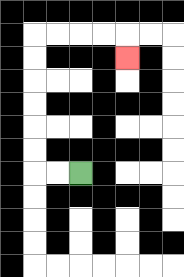{'start': '[3, 7]', 'end': '[5, 2]', 'path_directions': 'L,L,U,U,U,U,U,U,R,R,R,R,D', 'path_coordinates': '[[3, 7], [2, 7], [1, 7], [1, 6], [1, 5], [1, 4], [1, 3], [1, 2], [1, 1], [2, 1], [3, 1], [4, 1], [5, 1], [5, 2]]'}